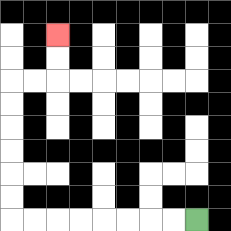{'start': '[8, 9]', 'end': '[2, 1]', 'path_directions': 'L,L,L,L,L,L,L,L,U,U,U,U,U,U,R,R,U,U', 'path_coordinates': '[[8, 9], [7, 9], [6, 9], [5, 9], [4, 9], [3, 9], [2, 9], [1, 9], [0, 9], [0, 8], [0, 7], [0, 6], [0, 5], [0, 4], [0, 3], [1, 3], [2, 3], [2, 2], [2, 1]]'}